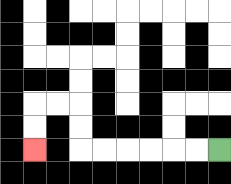{'start': '[9, 6]', 'end': '[1, 6]', 'path_directions': 'L,L,L,L,L,L,U,U,L,L,D,D', 'path_coordinates': '[[9, 6], [8, 6], [7, 6], [6, 6], [5, 6], [4, 6], [3, 6], [3, 5], [3, 4], [2, 4], [1, 4], [1, 5], [1, 6]]'}